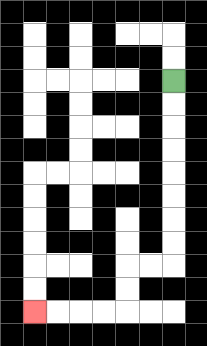{'start': '[7, 3]', 'end': '[1, 13]', 'path_directions': 'D,D,D,D,D,D,D,D,L,L,D,D,L,L,L,L', 'path_coordinates': '[[7, 3], [7, 4], [7, 5], [7, 6], [7, 7], [7, 8], [7, 9], [7, 10], [7, 11], [6, 11], [5, 11], [5, 12], [5, 13], [4, 13], [3, 13], [2, 13], [1, 13]]'}